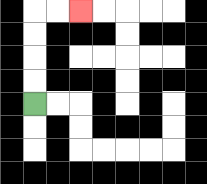{'start': '[1, 4]', 'end': '[3, 0]', 'path_directions': 'U,U,U,U,R,R', 'path_coordinates': '[[1, 4], [1, 3], [1, 2], [1, 1], [1, 0], [2, 0], [3, 0]]'}